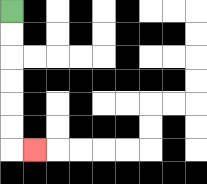{'start': '[0, 0]', 'end': '[1, 6]', 'path_directions': 'D,D,D,D,D,D,R', 'path_coordinates': '[[0, 0], [0, 1], [0, 2], [0, 3], [0, 4], [0, 5], [0, 6], [1, 6]]'}